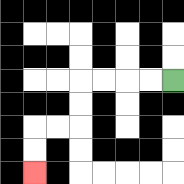{'start': '[7, 3]', 'end': '[1, 7]', 'path_directions': 'L,L,L,L,D,D,L,L,D,D', 'path_coordinates': '[[7, 3], [6, 3], [5, 3], [4, 3], [3, 3], [3, 4], [3, 5], [2, 5], [1, 5], [1, 6], [1, 7]]'}